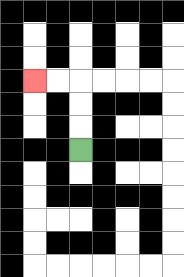{'start': '[3, 6]', 'end': '[1, 3]', 'path_directions': 'U,U,U,L,L', 'path_coordinates': '[[3, 6], [3, 5], [3, 4], [3, 3], [2, 3], [1, 3]]'}